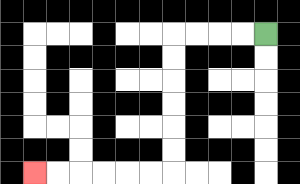{'start': '[11, 1]', 'end': '[1, 7]', 'path_directions': 'L,L,L,L,D,D,D,D,D,D,L,L,L,L,L,L', 'path_coordinates': '[[11, 1], [10, 1], [9, 1], [8, 1], [7, 1], [7, 2], [7, 3], [7, 4], [7, 5], [7, 6], [7, 7], [6, 7], [5, 7], [4, 7], [3, 7], [2, 7], [1, 7]]'}